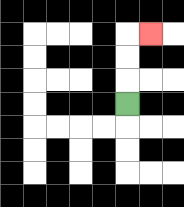{'start': '[5, 4]', 'end': '[6, 1]', 'path_directions': 'U,U,U,R', 'path_coordinates': '[[5, 4], [5, 3], [5, 2], [5, 1], [6, 1]]'}